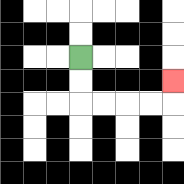{'start': '[3, 2]', 'end': '[7, 3]', 'path_directions': 'D,D,R,R,R,R,U', 'path_coordinates': '[[3, 2], [3, 3], [3, 4], [4, 4], [5, 4], [6, 4], [7, 4], [7, 3]]'}